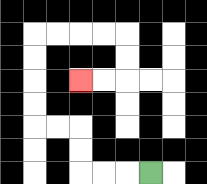{'start': '[6, 7]', 'end': '[3, 3]', 'path_directions': 'L,L,L,U,U,L,L,U,U,U,U,R,R,R,R,D,D,L,L', 'path_coordinates': '[[6, 7], [5, 7], [4, 7], [3, 7], [3, 6], [3, 5], [2, 5], [1, 5], [1, 4], [1, 3], [1, 2], [1, 1], [2, 1], [3, 1], [4, 1], [5, 1], [5, 2], [5, 3], [4, 3], [3, 3]]'}